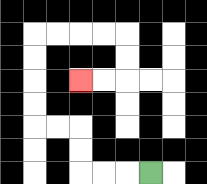{'start': '[6, 7]', 'end': '[3, 3]', 'path_directions': 'L,L,L,U,U,L,L,U,U,U,U,R,R,R,R,D,D,L,L', 'path_coordinates': '[[6, 7], [5, 7], [4, 7], [3, 7], [3, 6], [3, 5], [2, 5], [1, 5], [1, 4], [1, 3], [1, 2], [1, 1], [2, 1], [3, 1], [4, 1], [5, 1], [5, 2], [5, 3], [4, 3], [3, 3]]'}